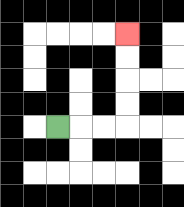{'start': '[2, 5]', 'end': '[5, 1]', 'path_directions': 'R,R,R,U,U,U,U', 'path_coordinates': '[[2, 5], [3, 5], [4, 5], [5, 5], [5, 4], [5, 3], [5, 2], [5, 1]]'}